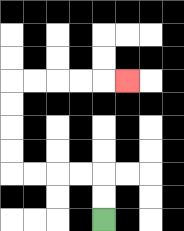{'start': '[4, 9]', 'end': '[5, 3]', 'path_directions': 'U,U,L,L,L,L,U,U,U,U,R,R,R,R,R', 'path_coordinates': '[[4, 9], [4, 8], [4, 7], [3, 7], [2, 7], [1, 7], [0, 7], [0, 6], [0, 5], [0, 4], [0, 3], [1, 3], [2, 3], [3, 3], [4, 3], [5, 3]]'}